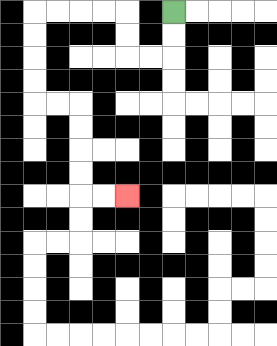{'start': '[7, 0]', 'end': '[5, 8]', 'path_directions': 'D,D,L,L,U,U,L,L,L,L,D,D,D,D,R,R,D,D,D,D,R,R', 'path_coordinates': '[[7, 0], [7, 1], [7, 2], [6, 2], [5, 2], [5, 1], [5, 0], [4, 0], [3, 0], [2, 0], [1, 0], [1, 1], [1, 2], [1, 3], [1, 4], [2, 4], [3, 4], [3, 5], [3, 6], [3, 7], [3, 8], [4, 8], [5, 8]]'}